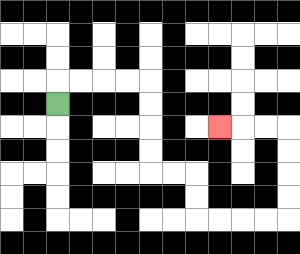{'start': '[2, 4]', 'end': '[9, 5]', 'path_directions': 'U,R,R,R,R,D,D,D,D,R,R,D,D,R,R,R,R,U,U,U,U,L,L,L', 'path_coordinates': '[[2, 4], [2, 3], [3, 3], [4, 3], [5, 3], [6, 3], [6, 4], [6, 5], [6, 6], [6, 7], [7, 7], [8, 7], [8, 8], [8, 9], [9, 9], [10, 9], [11, 9], [12, 9], [12, 8], [12, 7], [12, 6], [12, 5], [11, 5], [10, 5], [9, 5]]'}